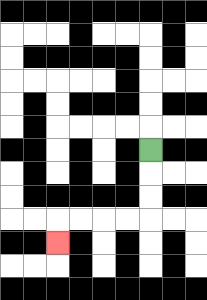{'start': '[6, 6]', 'end': '[2, 10]', 'path_directions': 'D,D,D,L,L,L,L,D', 'path_coordinates': '[[6, 6], [6, 7], [6, 8], [6, 9], [5, 9], [4, 9], [3, 9], [2, 9], [2, 10]]'}